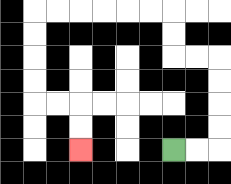{'start': '[7, 6]', 'end': '[3, 6]', 'path_directions': 'R,R,U,U,U,U,L,L,U,U,L,L,L,L,L,L,D,D,D,D,R,R,D,D', 'path_coordinates': '[[7, 6], [8, 6], [9, 6], [9, 5], [9, 4], [9, 3], [9, 2], [8, 2], [7, 2], [7, 1], [7, 0], [6, 0], [5, 0], [4, 0], [3, 0], [2, 0], [1, 0], [1, 1], [1, 2], [1, 3], [1, 4], [2, 4], [3, 4], [3, 5], [3, 6]]'}